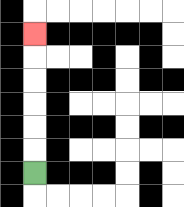{'start': '[1, 7]', 'end': '[1, 1]', 'path_directions': 'U,U,U,U,U,U', 'path_coordinates': '[[1, 7], [1, 6], [1, 5], [1, 4], [1, 3], [1, 2], [1, 1]]'}